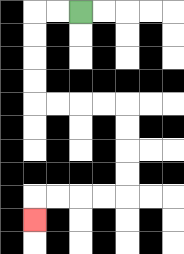{'start': '[3, 0]', 'end': '[1, 9]', 'path_directions': 'L,L,D,D,D,D,R,R,R,R,D,D,D,D,L,L,L,L,D', 'path_coordinates': '[[3, 0], [2, 0], [1, 0], [1, 1], [1, 2], [1, 3], [1, 4], [2, 4], [3, 4], [4, 4], [5, 4], [5, 5], [5, 6], [5, 7], [5, 8], [4, 8], [3, 8], [2, 8], [1, 8], [1, 9]]'}